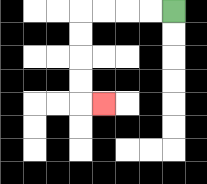{'start': '[7, 0]', 'end': '[4, 4]', 'path_directions': 'L,L,L,L,D,D,D,D,R', 'path_coordinates': '[[7, 0], [6, 0], [5, 0], [4, 0], [3, 0], [3, 1], [3, 2], [3, 3], [3, 4], [4, 4]]'}